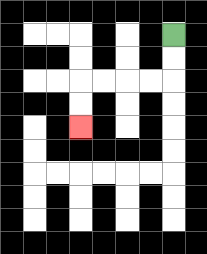{'start': '[7, 1]', 'end': '[3, 5]', 'path_directions': 'D,D,L,L,L,L,D,D', 'path_coordinates': '[[7, 1], [7, 2], [7, 3], [6, 3], [5, 3], [4, 3], [3, 3], [3, 4], [3, 5]]'}